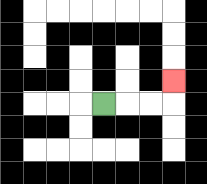{'start': '[4, 4]', 'end': '[7, 3]', 'path_directions': 'R,R,R,U', 'path_coordinates': '[[4, 4], [5, 4], [6, 4], [7, 4], [7, 3]]'}